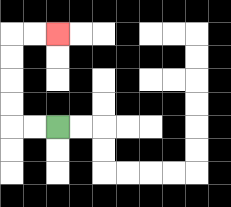{'start': '[2, 5]', 'end': '[2, 1]', 'path_directions': 'L,L,U,U,U,U,R,R', 'path_coordinates': '[[2, 5], [1, 5], [0, 5], [0, 4], [0, 3], [0, 2], [0, 1], [1, 1], [2, 1]]'}